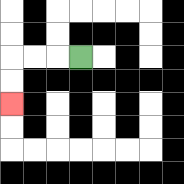{'start': '[3, 2]', 'end': '[0, 4]', 'path_directions': 'L,L,L,D,D', 'path_coordinates': '[[3, 2], [2, 2], [1, 2], [0, 2], [0, 3], [0, 4]]'}